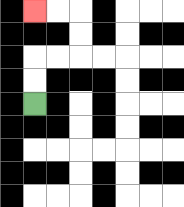{'start': '[1, 4]', 'end': '[1, 0]', 'path_directions': 'U,U,R,R,U,U,L,L', 'path_coordinates': '[[1, 4], [1, 3], [1, 2], [2, 2], [3, 2], [3, 1], [3, 0], [2, 0], [1, 0]]'}